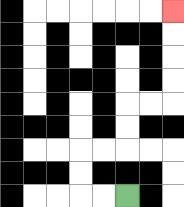{'start': '[5, 8]', 'end': '[7, 0]', 'path_directions': 'L,L,U,U,R,R,U,U,R,R,U,U,U,U', 'path_coordinates': '[[5, 8], [4, 8], [3, 8], [3, 7], [3, 6], [4, 6], [5, 6], [5, 5], [5, 4], [6, 4], [7, 4], [7, 3], [7, 2], [7, 1], [7, 0]]'}